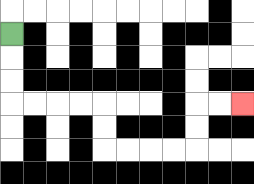{'start': '[0, 1]', 'end': '[10, 4]', 'path_directions': 'D,D,D,R,R,R,R,D,D,R,R,R,R,U,U,R,R', 'path_coordinates': '[[0, 1], [0, 2], [0, 3], [0, 4], [1, 4], [2, 4], [3, 4], [4, 4], [4, 5], [4, 6], [5, 6], [6, 6], [7, 6], [8, 6], [8, 5], [8, 4], [9, 4], [10, 4]]'}